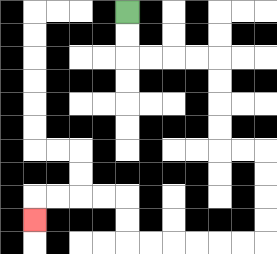{'start': '[5, 0]', 'end': '[1, 9]', 'path_directions': 'D,D,R,R,R,R,D,D,D,D,R,R,D,D,D,D,L,L,L,L,L,L,U,U,L,L,L,L,D', 'path_coordinates': '[[5, 0], [5, 1], [5, 2], [6, 2], [7, 2], [8, 2], [9, 2], [9, 3], [9, 4], [9, 5], [9, 6], [10, 6], [11, 6], [11, 7], [11, 8], [11, 9], [11, 10], [10, 10], [9, 10], [8, 10], [7, 10], [6, 10], [5, 10], [5, 9], [5, 8], [4, 8], [3, 8], [2, 8], [1, 8], [1, 9]]'}